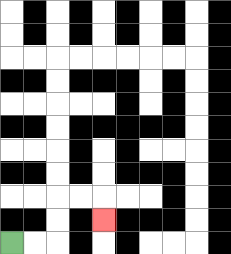{'start': '[0, 10]', 'end': '[4, 9]', 'path_directions': 'R,R,U,U,R,R,D', 'path_coordinates': '[[0, 10], [1, 10], [2, 10], [2, 9], [2, 8], [3, 8], [4, 8], [4, 9]]'}